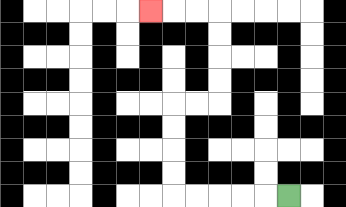{'start': '[12, 8]', 'end': '[6, 0]', 'path_directions': 'L,L,L,L,L,U,U,U,U,R,R,U,U,U,U,L,L,L', 'path_coordinates': '[[12, 8], [11, 8], [10, 8], [9, 8], [8, 8], [7, 8], [7, 7], [7, 6], [7, 5], [7, 4], [8, 4], [9, 4], [9, 3], [9, 2], [9, 1], [9, 0], [8, 0], [7, 0], [6, 0]]'}